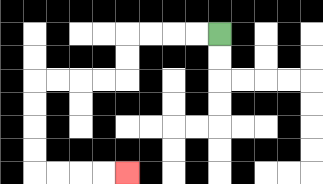{'start': '[9, 1]', 'end': '[5, 7]', 'path_directions': 'L,L,L,L,D,D,L,L,L,L,D,D,D,D,R,R,R,R', 'path_coordinates': '[[9, 1], [8, 1], [7, 1], [6, 1], [5, 1], [5, 2], [5, 3], [4, 3], [3, 3], [2, 3], [1, 3], [1, 4], [1, 5], [1, 6], [1, 7], [2, 7], [3, 7], [4, 7], [5, 7]]'}